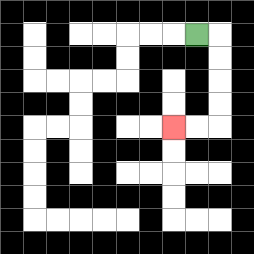{'start': '[8, 1]', 'end': '[7, 5]', 'path_directions': 'R,D,D,D,D,L,L', 'path_coordinates': '[[8, 1], [9, 1], [9, 2], [9, 3], [9, 4], [9, 5], [8, 5], [7, 5]]'}